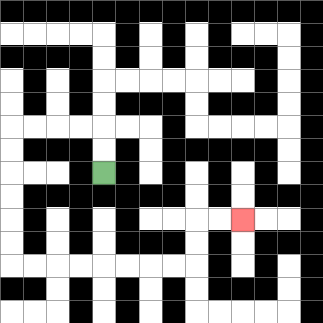{'start': '[4, 7]', 'end': '[10, 9]', 'path_directions': 'U,U,L,L,L,L,D,D,D,D,D,D,R,R,R,R,R,R,R,R,U,U,R,R', 'path_coordinates': '[[4, 7], [4, 6], [4, 5], [3, 5], [2, 5], [1, 5], [0, 5], [0, 6], [0, 7], [0, 8], [0, 9], [0, 10], [0, 11], [1, 11], [2, 11], [3, 11], [4, 11], [5, 11], [6, 11], [7, 11], [8, 11], [8, 10], [8, 9], [9, 9], [10, 9]]'}